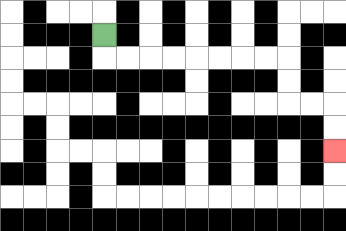{'start': '[4, 1]', 'end': '[14, 6]', 'path_directions': 'D,R,R,R,R,R,R,R,R,D,D,R,R,D,D', 'path_coordinates': '[[4, 1], [4, 2], [5, 2], [6, 2], [7, 2], [8, 2], [9, 2], [10, 2], [11, 2], [12, 2], [12, 3], [12, 4], [13, 4], [14, 4], [14, 5], [14, 6]]'}